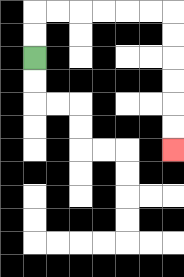{'start': '[1, 2]', 'end': '[7, 6]', 'path_directions': 'U,U,R,R,R,R,R,R,D,D,D,D,D,D', 'path_coordinates': '[[1, 2], [1, 1], [1, 0], [2, 0], [3, 0], [4, 0], [5, 0], [6, 0], [7, 0], [7, 1], [7, 2], [7, 3], [7, 4], [7, 5], [7, 6]]'}